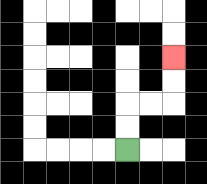{'start': '[5, 6]', 'end': '[7, 2]', 'path_directions': 'U,U,R,R,U,U', 'path_coordinates': '[[5, 6], [5, 5], [5, 4], [6, 4], [7, 4], [7, 3], [7, 2]]'}